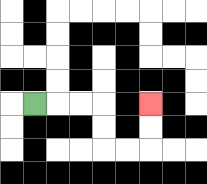{'start': '[1, 4]', 'end': '[6, 4]', 'path_directions': 'R,R,R,D,D,R,R,U,U', 'path_coordinates': '[[1, 4], [2, 4], [3, 4], [4, 4], [4, 5], [4, 6], [5, 6], [6, 6], [6, 5], [6, 4]]'}